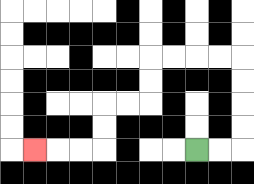{'start': '[8, 6]', 'end': '[1, 6]', 'path_directions': 'R,R,U,U,U,U,L,L,L,L,D,D,L,L,D,D,L,L,L', 'path_coordinates': '[[8, 6], [9, 6], [10, 6], [10, 5], [10, 4], [10, 3], [10, 2], [9, 2], [8, 2], [7, 2], [6, 2], [6, 3], [6, 4], [5, 4], [4, 4], [4, 5], [4, 6], [3, 6], [2, 6], [1, 6]]'}